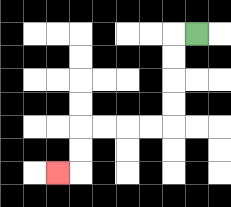{'start': '[8, 1]', 'end': '[2, 7]', 'path_directions': 'L,D,D,D,D,L,L,L,L,D,D,L', 'path_coordinates': '[[8, 1], [7, 1], [7, 2], [7, 3], [7, 4], [7, 5], [6, 5], [5, 5], [4, 5], [3, 5], [3, 6], [3, 7], [2, 7]]'}